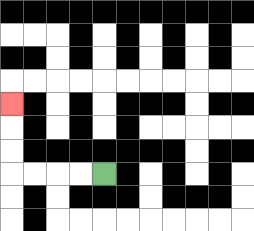{'start': '[4, 7]', 'end': '[0, 4]', 'path_directions': 'L,L,L,L,U,U,U', 'path_coordinates': '[[4, 7], [3, 7], [2, 7], [1, 7], [0, 7], [0, 6], [0, 5], [0, 4]]'}